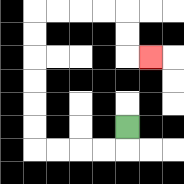{'start': '[5, 5]', 'end': '[6, 2]', 'path_directions': 'D,L,L,L,L,U,U,U,U,U,U,R,R,R,R,D,D,R', 'path_coordinates': '[[5, 5], [5, 6], [4, 6], [3, 6], [2, 6], [1, 6], [1, 5], [1, 4], [1, 3], [1, 2], [1, 1], [1, 0], [2, 0], [3, 0], [4, 0], [5, 0], [5, 1], [5, 2], [6, 2]]'}